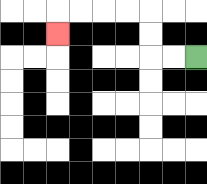{'start': '[8, 2]', 'end': '[2, 1]', 'path_directions': 'L,L,U,U,L,L,L,L,D', 'path_coordinates': '[[8, 2], [7, 2], [6, 2], [6, 1], [6, 0], [5, 0], [4, 0], [3, 0], [2, 0], [2, 1]]'}